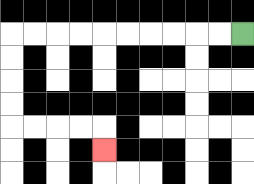{'start': '[10, 1]', 'end': '[4, 6]', 'path_directions': 'L,L,L,L,L,L,L,L,L,L,D,D,D,D,R,R,R,R,D', 'path_coordinates': '[[10, 1], [9, 1], [8, 1], [7, 1], [6, 1], [5, 1], [4, 1], [3, 1], [2, 1], [1, 1], [0, 1], [0, 2], [0, 3], [0, 4], [0, 5], [1, 5], [2, 5], [3, 5], [4, 5], [4, 6]]'}